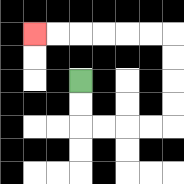{'start': '[3, 3]', 'end': '[1, 1]', 'path_directions': 'D,D,R,R,R,R,U,U,U,U,L,L,L,L,L,L', 'path_coordinates': '[[3, 3], [3, 4], [3, 5], [4, 5], [5, 5], [6, 5], [7, 5], [7, 4], [7, 3], [7, 2], [7, 1], [6, 1], [5, 1], [4, 1], [3, 1], [2, 1], [1, 1]]'}